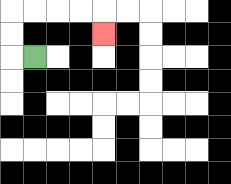{'start': '[1, 2]', 'end': '[4, 1]', 'path_directions': 'L,U,U,R,R,R,R,D', 'path_coordinates': '[[1, 2], [0, 2], [0, 1], [0, 0], [1, 0], [2, 0], [3, 0], [4, 0], [4, 1]]'}